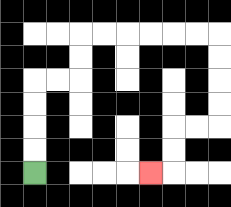{'start': '[1, 7]', 'end': '[6, 7]', 'path_directions': 'U,U,U,U,R,R,U,U,R,R,R,R,R,R,D,D,D,D,L,L,D,D,L', 'path_coordinates': '[[1, 7], [1, 6], [1, 5], [1, 4], [1, 3], [2, 3], [3, 3], [3, 2], [3, 1], [4, 1], [5, 1], [6, 1], [7, 1], [8, 1], [9, 1], [9, 2], [9, 3], [9, 4], [9, 5], [8, 5], [7, 5], [7, 6], [7, 7], [6, 7]]'}